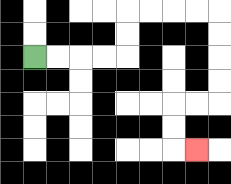{'start': '[1, 2]', 'end': '[8, 6]', 'path_directions': 'R,R,R,R,U,U,R,R,R,R,D,D,D,D,L,L,D,D,R', 'path_coordinates': '[[1, 2], [2, 2], [3, 2], [4, 2], [5, 2], [5, 1], [5, 0], [6, 0], [7, 0], [8, 0], [9, 0], [9, 1], [9, 2], [9, 3], [9, 4], [8, 4], [7, 4], [7, 5], [7, 6], [8, 6]]'}